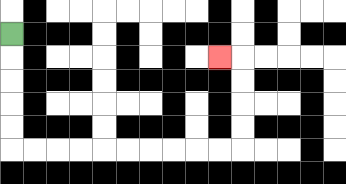{'start': '[0, 1]', 'end': '[9, 2]', 'path_directions': 'D,D,D,D,D,R,R,R,R,R,R,R,R,R,R,U,U,U,U,L', 'path_coordinates': '[[0, 1], [0, 2], [0, 3], [0, 4], [0, 5], [0, 6], [1, 6], [2, 6], [3, 6], [4, 6], [5, 6], [6, 6], [7, 6], [8, 6], [9, 6], [10, 6], [10, 5], [10, 4], [10, 3], [10, 2], [9, 2]]'}